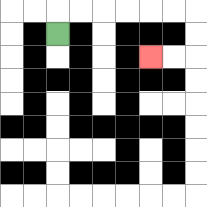{'start': '[2, 1]', 'end': '[6, 2]', 'path_directions': 'U,R,R,R,R,R,R,D,D,L,L', 'path_coordinates': '[[2, 1], [2, 0], [3, 0], [4, 0], [5, 0], [6, 0], [7, 0], [8, 0], [8, 1], [8, 2], [7, 2], [6, 2]]'}